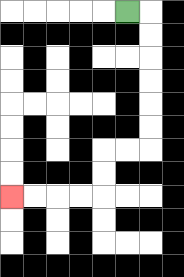{'start': '[5, 0]', 'end': '[0, 8]', 'path_directions': 'R,D,D,D,D,D,D,L,L,D,D,L,L,L,L', 'path_coordinates': '[[5, 0], [6, 0], [6, 1], [6, 2], [6, 3], [6, 4], [6, 5], [6, 6], [5, 6], [4, 6], [4, 7], [4, 8], [3, 8], [2, 8], [1, 8], [0, 8]]'}